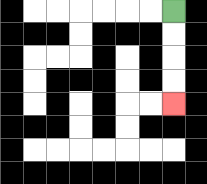{'start': '[7, 0]', 'end': '[7, 4]', 'path_directions': 'D,D,D,D', 'path_coordinates': '[[7, 0], [7, 1], [7, 2], [7, 3], [7, 4]]'}